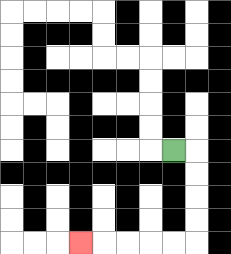{'start': '[7, 6]', 'end': '[3, 10]', 'path_directions': 'R,D,D,D,D,L,L,L,L,L', 'path_coordinates': '[[7, 6], [8, 6], [8, 7], [8, 8], [8, 9], [8, 10], [7, 10], [6, 10], [5, 10], [4, 10], [3, 10]]'}